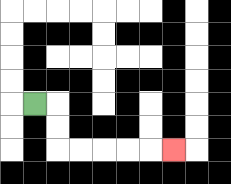{'start': '[1, 4]', 'end': '[7, 6]', 'path_directions': 'R,D,D,R,R,R,R,R', 'path_coordinates': '[[1, 4], [2, 4], [2, 5], [2, 6], [3, 6], [4, 6], [5, 6], [6, 6], [7, 6]]'}